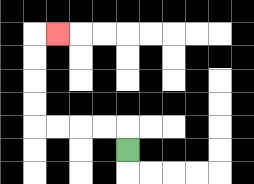{'start': '[5, 6]', 'end': '[2, 1]', 'path_directions': 'U,L,L,L,L,U,U,U,U,R', 'path_coordinates': '[[5, 6], [5, 5], [4, 5], [3, 5], [2, 5], [1, 5], [1, 4], [1, 3], [1, 2], [1, 1], [2, 1]]'}